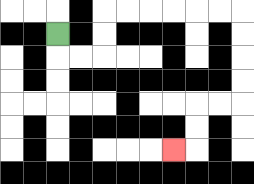{'start': '[2, 1]', 'end': '[7, 6]', 'path_directions': 'D,R,R,U,U,R,R,R,R,R,R,D,D,D,D,L,L,D,D,L', 'path_coordinates': '[[2, 1], [2, 2], [3, 2], [4, 2], [4, 1], [4, 0], [5, 0], [6, 0], [7, 0], [8, 0], [9, 0], [10, 0], [10, 1], [10, 2], [10, 3], [10, 4], [9, 4], [8, 4], [8, 5], [8, 6], [7, 6]]'}